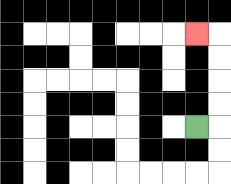{'start': '[8, 5]', 'end': '[8, 1]', 'path_directions': 'R,U,U,U,U,L', 'path_coordinates': '[[8, 5], [9, 5], [9, 4], [9, 3], [9, 2], [9, 1], [8, 1]]'}